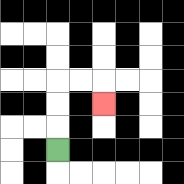{'start': '[2, 6]', 'end': '[4, 4]', 'path_directions': 'U,U,U,R,R,D', 'path_coordinates': '[[2, 6], [2, 5], [2, 4], [2, 3], [3, 3], [4, 3], [4, 4]]'}